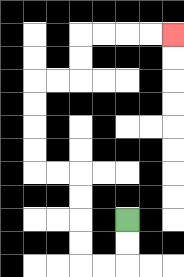{'start': '[5, 9]', 'end': '[7, 1]', 'path_directions': 'D,D,L,L,U,U,U,U,L,L,U,U,U,U,R,R,U,U,R,R,R,R', 'path_coordinates': '[[5, 9], [5, 10], [5, 11], [4, 11], [3, 11], [3, 10], [3, 9], [3, 8], [3, 7], [2, 7], [1, 7], [1, 6], [1, 5], [1, 4], [1, 3], [2, 3], [3, 3], [3, 2], [3, 1], [4, 1], [5, 1], [6, 1], [7, 1]]'}